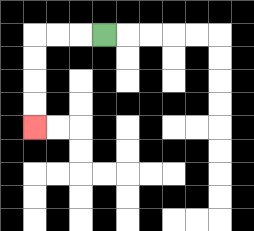{'start': '[4, 1]', 'end': '[1, 5]', 'path_directions': 'L,L,L,D,D,D,D', 'path_coordinates': '[[4, 1], [3, 1], [2, 1], [1, 1], [1, 2], [1, 3], [1, 4], [1, 5]]'}